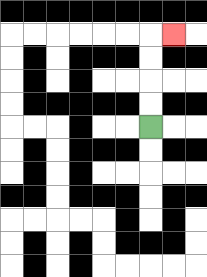{'start': '[6, 5]', 'end': '[7, 1]', 'path_directions': 'U,U,U,U,R', 'path_coordinates': '[[6, 5], [6, 4], [6, 3], [6, 2], [6, 1], [7, 1]]'}